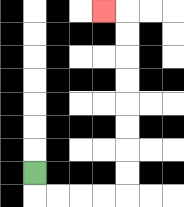{'start': '[1, 7]', 'end': '[4, 0]', 'path_directions': 'D,R,R,R,R,U,U,U,U,U,U,U,U,L', 'path_coordinates': '[[1, 7], [1, 8], [2, 8], [3, 8], [4, 8], [5, 8], [5, 7], [5, 6], [5, 5], [5, 4], [5, 3], [5, 2], [5, 1], [5, 0], [4, 0]]'}